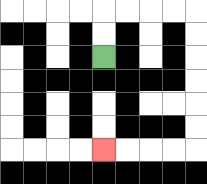{'start': '[4, 2]', 'end': '[4, 6]', 'path_directions': 'U,U,R,R,R,R,D,D,D,D,D,D,L,L,L,L', 'path_coordinates': '[[4, 2], [4, 1], [4, 0], [5, 0], [6, 0], [7, 0], [8, 0], [8, 1], [8, 2], [8, 3], [8, 4], [8, 5], [8, 6], [7, 6], [6, 6], [5, 6], [4, 6]]'}